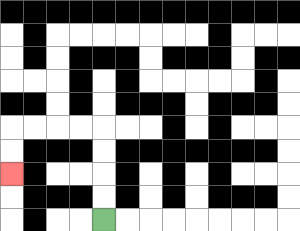{'start': '[4, 9]', 'end': '[0, 7]', 'path_directions': 'U,U,U,U,L,L,L,L,D,D', 'path_coordinates': '[[4, 9], [4, 8], [4, 7], [4, 6], [4, 5], [3, 5], [2, 5], [1, 5], [0, 5], [0, 6], [0, 7]]'}